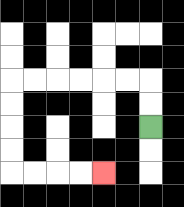{'start': '[6, 5]', 'end': '[4, 7]', 'path_directions': 'U,U,L,L,L,L,L,L,D,D,D,D,R,R,R,R', 'path_coordinates': '[[6, 5], [6, 4], [6, 3], [5, 3], [4, 3], [3, 3], [2, 3], [1, 3], [0, 3], [0, 4], [0, 5], [0, 6], [0, 7], [1, 7], [2, 7], [3, 7], [4, 7]]'}